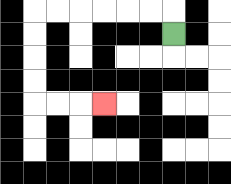{'start': '[7, 1]', 'end': '[4, 4]', 'path_directions': 'U,L,L,L,L,L,L,D,D,D,D,R,R,R', 'path_coordinates': '[[7, 1], [7, 0], [6, 0], [5, 0], [4, 0], [3, 0], [2, 0], [1, 0], [1, 1], [1, 2], [1, 3], [1, 4], [2, 4], [3, 4], [4, 4]]'}